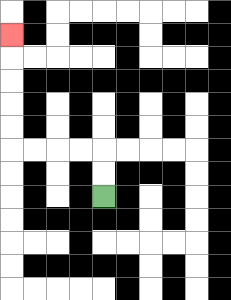{'start': '[4, 8]', 'end': '[0, 1]', 'path_directions': 'U,U,L,L,L,L,U,U,U,U,U', 'path_coordinates': '[[4, 8], [4, 7], [4, 6], [3, 6], [2, 6], [1, 6], [0, 6], [0, 5], [0, 4], [0, 3], [0, 2], [0, 1]]'}